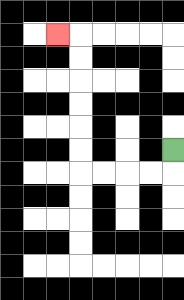{'start': '[7, 6]', 'end': '[2, 1]', 'path_directions': 'D,L,L,L,L,U,U,U,U,U,U,L', 'path_coordinates': '[[7, 6], [7, 7], [6, 7], [5, 7], [4, 7], [3, 7], [3, 6], [3, 5], [3, 4], [3, 3], [3, 2], [3, 1], [2, 1]]'}